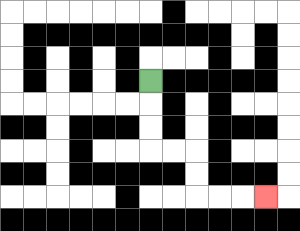{'start': '[6, 3]', 'end': '[11, 8]', 'path_directions': 'D,D,D,R,R,D,D,R,R,R', 'path_coordinates': '[[6, 3], [6, 4], [6, 5], [6, 6], [7, 6], [8, 6], [8, 7], [8, 8], [9, 8], [10, 8], [11, 8]]'}